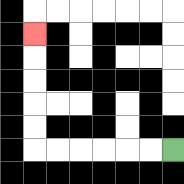{'start': '[7, 6]', 'end': '[1, 1]', 'path_directions': 'L,L,L,L,L,L,U,U,U,U,U', 'path_coordinates': '[[7, 6], [6, 6], [5, 6], [4, 6], [3, 6], [2, 6], [1, 6], [1, 5], [1, 4], [1, 3], [1, 2], [1, 1]]'}